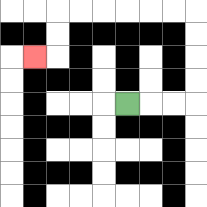{'start': '[5, 4]', 'end': '[1, 2]', 'path_directions': 'R,R,R,U,U,U,U,L,L,L,L,L,L,D,D,L', 'path_coordinates': '[[5, 4], [6, 4], [7, 4], [8, 4], [8, 3], [8, 2], [8, 1], [8, 0], [7, 0], [6, 0], [5, 0], [4, 0], [3, 0], [2, 0], [2, 1], [2, 2], [1, 2]]'}